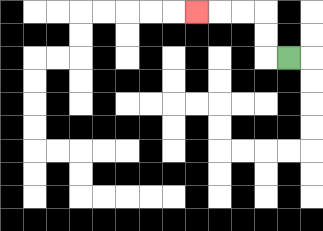{'start': '[12, 2]', 'end': '[8, 0]', 'path_directions': 'L,U,U,L,L,L', 'path_coordinates': '[[12, 2], [11, 2], [11, 1], [11, 0], [10, 0], [9, 0], [8, 0]]'}